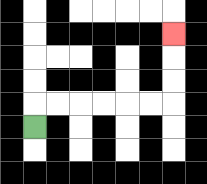{'start': '[1, 5]', 'end': '[7, 1]', 'path_directions': 'U,R,R,R,R,R,R,U,U,U', 'path_coordinates': '[[1, 5], [1, 4], [2, 4], [3, 4], [4, 4], [5, 4], [6, 4], [7, 4], [7, 3], [7, 2], [7, 1]]'}